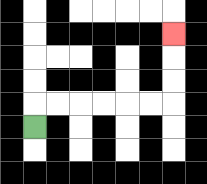{'start': '[1, 5]', 'end': '[7, 1]', 'path_directions': 'U,R,R,R,R,R,R,U,U,U', 'path_coordinates': '[[1, 5], [1, 4], [2, 4], [3, 4], [4, 4], [5, 4], [6, 4], [7, 4], [7, 3], [7, 2], [7, 1]]'}